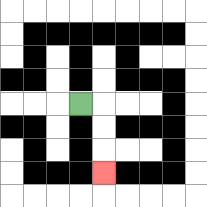{'start': '[3, 4]', 'end': '[4, 7]', 'path_directions': 'R,D,D,D', 'path_coordinates': '[[3, 4], [4, 4], [4, 5], [4, 6], [4, 7]]'}